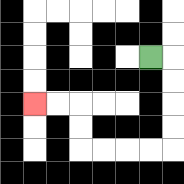{'start': '[6, 2]', 'end': '[1, 4]', 'path_directions': 'R,D,D,D,D,L,L,L,L,U,U,L,L', 'path_coordinates': '[[6, 2], [7, 2], [7, 3], [7, 4], [7, 5], [7, 6], [6, 6], [5, 6], [4, 6], [3, 6], [3, 5], [3, 4], [2, 4], [1, 4]]'}